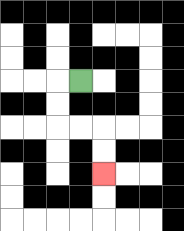{'start': '[3, 3]', 'end': '[4, 7]', 'path_directions': 'L,D,D,R,R,D,D', 'path_coordinates': '[[3, 3], [2, 3], [2, 4], [2, 5], [3, 5], [4, 5], [4, 6], [4, 7]]'}